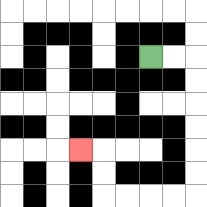{'start': '[6, 2]', 'end': '[3, 6]', 'path_directions': 'R,R,D,D,D,D,D,D,L,L,L,L,U,U,L', 'path_coordinates': '[[6, 2], [7, 2], [8, 2], [8, 3], [8, 4], [8, 5], [8, 6], [8, 7], [8, 8], [7, 8], [6, 8], [5, 8], [4, 8], [4, 7], [4, 6], [3, 6]]'}